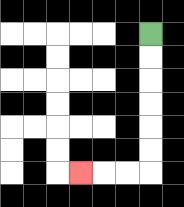{'start': '[6, 1]', 'end': '[3, 7]', 'path_directions': 'D,D,D,D,D,D,L,L,L', 'path_coordinates': '[[6, 1], [6, 2], [6, 3], [6, 4], [6, 5], [6, 6], [6, 7], [5, 7], [4, 7], [3, 7]]'}